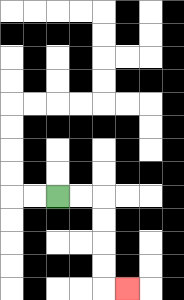{'start': '[2, 8]', 'end': '[5, 12]', 'path_directions': 'R,R,D,D,D,D,R', 'path_coordinates': '[[2, 8], [3, 8], [4, 8], [4, 9], [4, 10], [4, 11], [4, 12], [5, 12]]'}